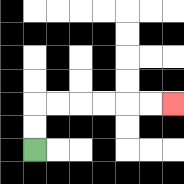{'start': '[1, 6]', 'end': '[7, 4]', 'path_directions': 'U,U,R,R,R,R,R,R', 'path_coordinates': '[[1, 6], [1, 5], [1, 4], [2, 4], [3, 4], [4, 4], [5, 4], [6, 4], [7, 4]]'}